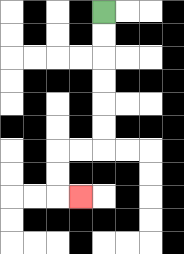{'start': '[4, 0]', 'end': '[3, 8]', 'path_directions': 'D,D,D,D,D,D,L,L,D,D,R', 'path_coordinates': '[[4, 0], [4, 1], [4, 2], [4, 3], [4, 4], [4, 5], [4, 6], [3, 6], [2, 6], [2, 7], [2, 8], [3, 8]]'}